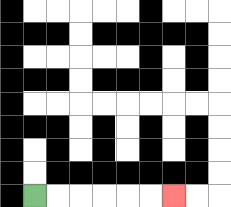{'start': '[1, 8]', 'end': '[7, 8]', 'path_directions': 'R,R,R,R,R,R', 'path_coordinates': '[[1, 8], [2, 8], [3, 8], [4, 8], [5, 8], [6, 8], [7, 8]]'}